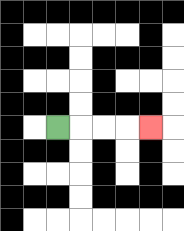{'start': '[2, 5]', 'end': '[6, 5]', 'path_directions': 'R,R,R,R', 'path_coordinates': '[[2, 5], [3, 5], [4, 5], [5, 5], [6, 5]]'}